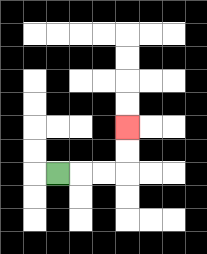{'start': '[2, 7]', 'end': '[5, 5]', 'path_directions': 'R,R,R,U,U', 'path_coordinates': '[[2, 7], [3, 7], [4, 7], [5, 7], [5, 6], [5, 5]]'}